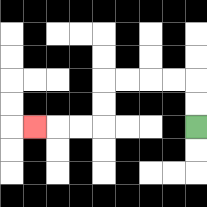{'start': '[8, 5]', 'end': '[1, 5]', 'path_directions': 'U,U,L,L,L,L,D,D,L,L,L', 'path_coordinates': '[[8, 5], [8, 4], [8, 3], [7, 3], [6, 3], [5, 3], [4, 3], [4, 4], [4, 5], [3, 5], [2, 5], [1, 5]]'}